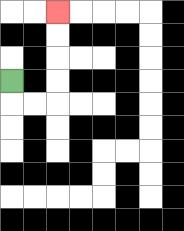{'start': '[0, 3]', 'end': '[2, 0]', 'path_directions': 'D,R,R,U,U,U,U', 'path_coordinates': '[[0, 3], [0, 4], [1, 4], [2, 4], [2, 3], [2, 2], [2, 1], [2, 0]]'}